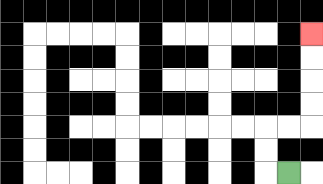{'start': '[12, 7]', 'end': '[13, 1]', 'path_directions': 'L,U,U,R,R,U,U,U,U', 'path_coordinates': '[[12, 7], [11, 7], [11, 6], [11, 5], [12, 5], [13, 5], [13, 4], [13, 3], [13, 2], [13, 1]]'}